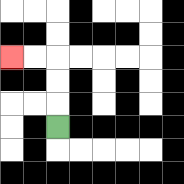{'start': '[2, 5]', 'end': '[0, 2]', 'path_directions': 'U,U,U,L,L', 'path_coordinates': '[[2, 5], [2, 4], [2, 3], [2, 2], [1, 2], [0, 2]]'}